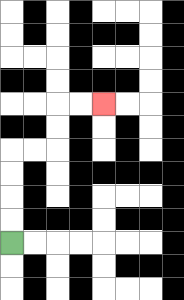{'start': '[0, 10]', 'end': '[4, 4]', 'path_directions': 'U,U,U,U,R,R,U,U,R,R', 'path_coordinates': '[[0, 10], [0, 9], [0, 8], [0, 7], [0, 6], [1, 6], [2, 6], [2, 5], [2, 4], [3, 4], [4, 4]]'}